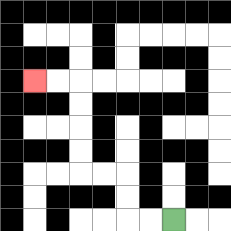{'start': '[7, 9]', 'end': '[1, 3]', 'path_directions': 'L,L,U,U,L,L,U,U,U,U,L,L', 'path_coordinates': '[[7, 9], [6, 9], [5, 9], [5, 8], [5, 7], [4, 7], [3, 7], [3, 6], [3, 5], [3, 4], [3, 3], [2, 3], [1, 3]]'}